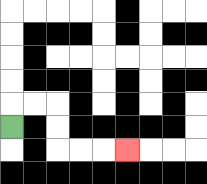{'start': '[0, 5]', 'end': '[5, 6]', 'path_directions': 'U,R,R,D,D,R,R,R', 'path_coordinates': '[[0, 5], [0, 4], [1, 4], [2, 4], [2, 5], [2, 6], [3, 6], [4, 6], [5, 6]]'}